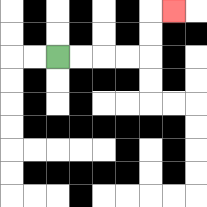{'start': '[2, 2]', 'end': '[7, 0]', 'path_directions': 'R,R,R,R,U,U,R', 'path_coordinates': '[[2, 2], [3, 2], [4, 2], [5, 2], [6, 2], [6, 1], [6, 0], [7, 0]]'}